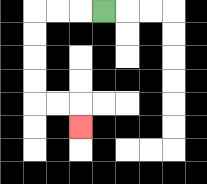{'start': '[4, 0]', 'end': '[3, 5]', 'path_directions': 'L,L,L,D,D,D,D,R,R,D', 'path_coordinates': '[[4, 0], [3, 0], [2, 0], [1, 0], [1, 1], [1, 2], [1, 3], [1, 4], [2, 4], [3, 4], [3, 5]]'}